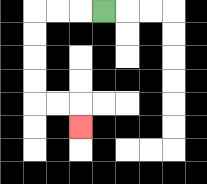{'start': '[4, 0]', 'end': '[3, 5]', 'path_directions': 'L,L,L,D,D,D,D,R,R,D', 'path_coordinates': '[[4, 0], [3, 0], [2, 0], [1, 0], [1, 1], [1, 2], [1, 3], [1, 4], [2, 4], [3, 4], [3, 5]]'}